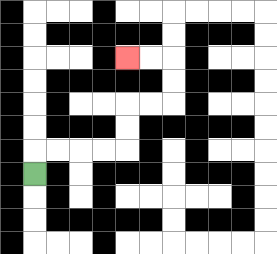{'start': '[1, 7]', 'end': '[5, 2]', 'path_directions': 'U,R,R,R,R,U,U,R,R,U,U,L,L', 'path_coordinates': '[[1, 7], [1, 6], [2, 6], [3, 6], [4, 6], [5, 6], [5, 5], [5, 4], [6, 4], [7, 4], [7, 3], [7, 2], [6, 2], [5, 2]]'}